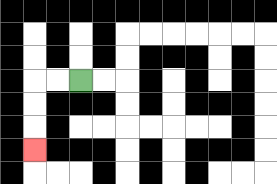{'start': '[3, 3]', 'end': '[1, 6]', 'path_directions': 'L,L,D,D,D', 'path_coordinates': '[[3, 3], [2, 3], [1, 3], [1, 4], [1, 5], [1, 6]]'}